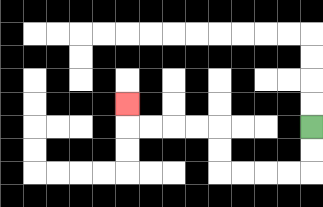{'start': '[13, 5]', 'end': '[5, 4]', 'path_directions': 'D,D,L,L,L,L,U,U,L,L,L,L,U', 'path_coordinates': '[[13, 5], [13, 6], [13, 7], [12, 7], [11, 7], [10, 7], [9, 7], [9, 6], [9, 5], [8, 5], [7, 5], [6, 5], [5, 5], [5, 4]]'}